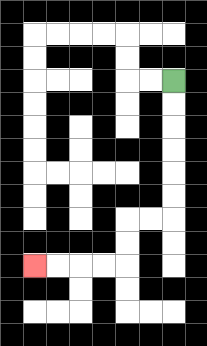{'start': '[7, 3]', 'end': '[1, 11]', 'path_directions': 'D,D,D,D,D,D,L,L,D,D,L,L,L,L', 'path_coordinates': '[[7, 3], [7, 4], [7, 5], [7, 6], [7, 7], [7, 8], [7, 9], [6, 9], [5, 9], [5, 10], [5, 11], [4, 11], [3, 11], [2, 11], [1, 11]]'}